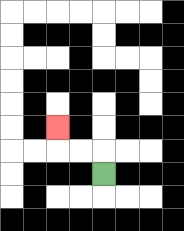{'start': '[4, 7]', 'end': '[2, 5]', 'path_directions': 'U,L,L,U', 'path_coordinates': '[[4, 7], [4, 6], [3, 6], [2, 6], [2, 5]]'}